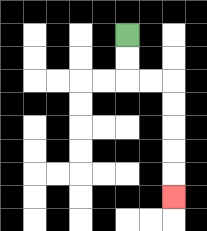{'start': '[5, 1]', 'end': '[7, 8]', 'path_directions': 'D,D,R,R,D,D,D,D,D', 'path_coordinates': '[[5, 1], [5, 2], [5, 3], [6, 3], [7, 3], [7, 4], [7, 5], [7, 6], [7, 7], [7, 8]]'}